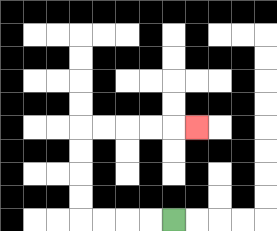{'start': '[7, 9]', 'end': '[8, 5]', 'path_directions': 'L,L,L,L,U,U,U,U,R,R,R,R,R', 'path_coordinates': '[[7, 9], [6, 9], [5, 9], [4, 9], [3, 9], [3, 8], [3, 7], [3, 6], [3, 5], [4, 5], [5, 5], [6, 5], [7, 5], [8, 5]]'}